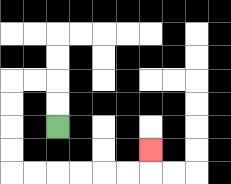{'start': '[2, 5]', 'end': '[6, 6]', 'path_directions': 'U,U,L,L,D,D,D,D,R,R,R,R,R,R,U', 'path_coordinates': '[[2, 5], [2, 4], [2, 3], [1, 3], [0, 3], [0, 4], [0, 5], [0, 6], [0, 7], [1, 7], [2, 7], [3, 7], [4, 7], [5, 7], [6, 7], [6, 6]]'}